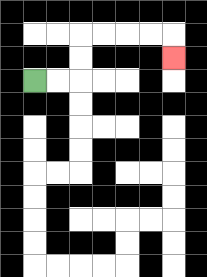{'start': '[1, 3]', 'end': '[7, 2]', 'path_directions': 'R,R,U,U,R,R,R,R,D', 'path_coordinates': '[[1, 3], [2, 3], [3, 3], [3, 2], [3, 1], [4, 1], [5, 1], [6, 1], [7, 1], [7, 2]]'}